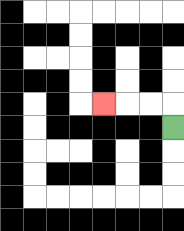{'start': '[7, 5]', 'end': '[4, 4]', 'path_directions': 'U,L,L,L', 'path_coordinates': '[[7, 5], [7, 4], [6, 4], [5, 4], [4, 4]]'}